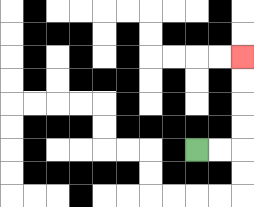{'start': '[8, 6]', 'end': '[10, 2]', 'path_directions': 'R,R,U,U,U,U', 'path_coordinates': '[[8, 6], [9, 6], [10, 6], [10, 5], [10, 4], [10, 3], [10, 2]]'}